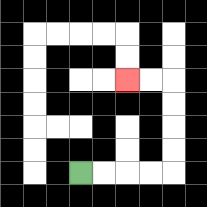{'start': '[3, 7]', 'end': '[5, 3]', 'path_directions': 'R,R,R,R,U,U,U,U,L,L', 'path_coordinates': '[[3, 7], [4, 7], [5, 7], [6, 7], [7, 7], [7, 6], [7, 5], [7, 4], [7, 3], [6, 3], [5, 3]]'}